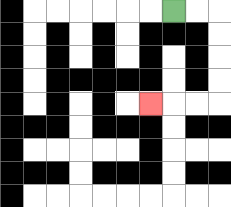{'start': '[7, 0]', 'end': '[6, 4]', 'path_directions': 'R,R,D,D,D,D,L,L,L', 'path_coordinates': '[[7, 0], [8, 0], [9, 0], [9, 1], [9, 2], [9, 3], [9, 4], [8, 4], [7, 4], [6, 4]]'}